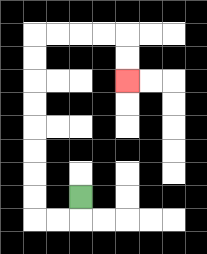{'start': '[3, 8]', 'end': '[5, 3]', 'path_directions': 'D,L,L,U,U,U,U,U,U,U,U,R,R,R,R,D,D', 'path_coordinates': '[[3, 8], [3, 9], [2, 9], [1, 9], [1, 8], [1, 7], [1, 6], [1, 5], [1, 4], [1, 3], [1, 2], [1, 1], [2, 1], [3, 1], [4, 1], [5, 1], [5, 2], [5, 3]]'}